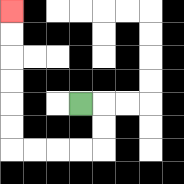{'start': '[3, 4]', 'end': '[0, 0]', 'path_directions': 'R,D,D,L,L,L,L,U,U,U,U,U,U', 'path_coordinates': '[[3, 4], [4, 4], [4, 5], [4, 6], [3, 6], [2, 6], [1, 6], [0, 6], [0, 5], [0, 4], [0, 3], [0, 2], [0, 1], [0, 0]]'}